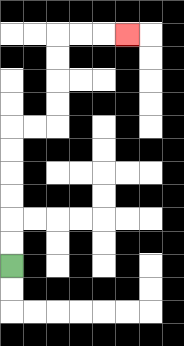{'start': '[0, 11]', 'end': '[5, 1]', 'path_directions': 'U,U,U,U,U,U,R,R,U,U,U,U,R,R,R', 'path_coordinates': '[[0, 11], [0, 10], [0, 9], [0, 8], [0, 7], [0, 6], [0, 5], [1, 5], [2, 5], [2, 4], [2, 3], [2, 2], [2, 1], [3, 1], [4, 1], [5, 1]]'}